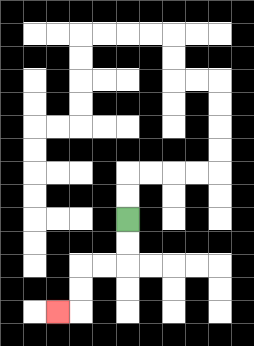{'start': '[5, 9]', 'end': '[2, 13]', 'path_directions': 'D,D,L,L,D,D,L', 'path_coordinates': '[[5, 9], [5, 10], [5, 11], [4, 11], [3, 11], [3, 12], [3, 13], [2, 13]]'}